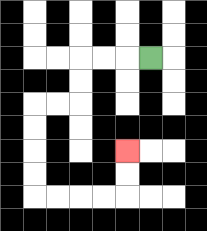{'start': '[6, 2]', 'end': '[5, 6]', 'path_directions': 'L,L,L,D,D,L,L,D,D,D,D,R,R,R,R,U,U', 'path_coordinates': '[[6, 2], [5, 2], [4, 2], [3, 2], [3, 3], [3, 4], [2, 4], [1, 4], [1, 5], [1, 6], [1, 7], [1, 8], [2, 8], [3, 8], [4, 8], [5, 8], [5, 7], [5, 6]]'}